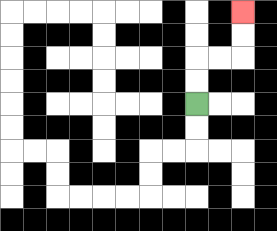{'start': '[8, 4]', 'end': '[10, 0]', 'path_directions': 'U,U,R,R,U,U', 'path_coordinates': '[[8, 4], [8, 3], [8, 2], [9, 2], [10, 2], [10, 1], [10, 0]]'}